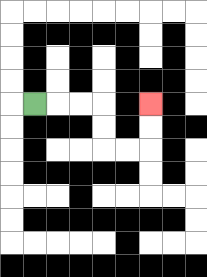{'start': '[1, 4]', 'end': '[6, 4]', 'path_directions': 'R,R,R,D,D,R,R,U,U', 'path_coordinates': '[[1, 4], [2, 4], [3, 4], [4, 4], [4, 5], [4, 6], [5, 6], [6, 6], [6, 5], [6, 4]]'}